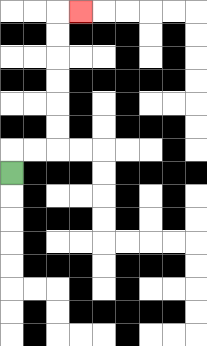{'start': '[0, 7]', 'end': '[3, 0]', 'path_directions': 'U,R,R,U,U,U,U,U,U,R', 'path_coordinates': '[[0, 7], [0, 6], [1, 6], [2, 6], [2, 5], [2, 4], [2, 3], [2, 2], [2, 1], [2, 0], [3, 0]]'}